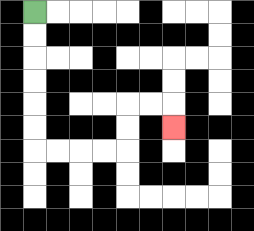{'start': '[1, 0]', 'end': '[7, 5]', 'path_directions': 'D,D,D,D,D,D,R,R,R,R,U,U,R,R,D', 'path_coordinates': '[[1, 0], [1, 1], [1, 2], [1, 3], [1, 4], [1, 5], [1, 6], [2, 6], [3, 6], [4, 6], [5, 6], [5, 5], [5, 4], [6, 4], [7, 4], [7, 5]]'}